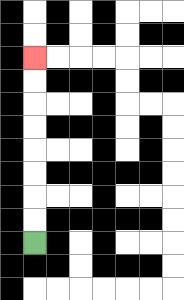{'start': '[1, 10]', 'end': '[1, 2]', 'path_directions': 'U,U,U,U,U,U,U,U', 'path_coordinates': '[[1, 10], [1, 9], [1, 8], [1, 7], [1, 6], [1, 5], [1, 4], [1, 3], [1, 2]]'}